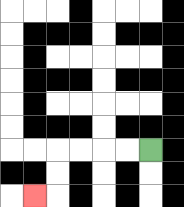{'start': '[6, 6]', 'end': '[1, 8]', 'path_directions': 'L,L,L,L,D,D,L', 'path_coordinates': '[[6, 6], [5, 6], [4, 6], [3, 6], [2, 6], [2, 7], [2, 8], [1, 8]]'}